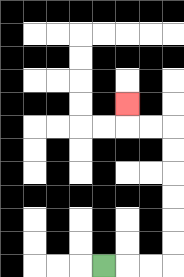{'start': '[4, 11]', 'end': '[5, 4]', 'path_directions': 'R,R,R,U,U,U,U,U,U,L,L,U', 'path_coordinates': '[[4, 11], [5, 11], [6, 11], [7, 11], [7, 10], [7, 9], [7, 8], [7, 7], [7, 6], [7, 5], [6, 5], [5, 5], [5, 4]]'}